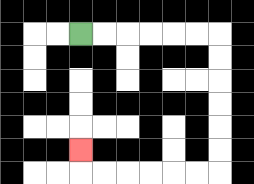{'start': '[3, 1]', 'end': '[3, 6]', 'path_directions': 'R,R,R,R,R,R,D,D,D,D,D,D,L,L,L,L,L,L,U', 'path_coordinates': '[[3, 1], [4, 1], [5, 1], [6, 1], [7, 1], [8, 1], [9, 1], [9, 2], [9, 3], [9, 4], [9, 5], [9, 6], [9, 7], [8, 7], [7, 7], [6, 7], [5, 7], [4, 7], [3, 7], [3, 6]]'}